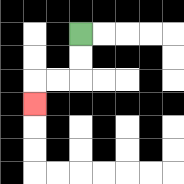{'start': '[3, 1]', 'end': '[1, 4]', 'path_directions': 'D,D,L,L,D', 'path_coordinates': '[[3, 1], [3, 2], [3, 3], [2, 3], [1, 3], [1, 4]]'}